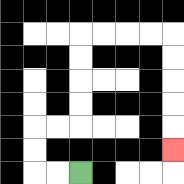{'start': '[3, 7]', 'end': '[7, 6]', 'path_directions': 'L,L,U,U,R,R,U,U,U,U,R,R,R,R,D,D,D,D,D', 'path_coordinates': '[[3, 7], [2, 7], [1, 7], [1, 6], [1, 5], [2, 5], [3, 5], [3, 4], [3, 3], [3, 2], [3, 1], [4, 1], [5, 1], [6, 1], [7, 1], [7, 2], [7, 3], [7, 4], [7, 5], [7, 6]]'}